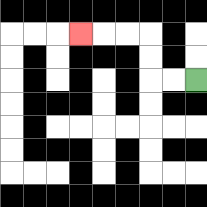{'start': '[8, 3]', 'end': '[3, 1]', 'path_directions': 'L,L,U,U,L,L,L', 'path_coordinates': '[[8, 3], [7, 3], [6, 3], [6, 2], [6, 1], [5, 1], [4, 1], [3, 1]]'}